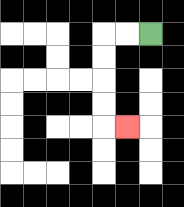{'start': '[6, 1]', 'end': '[5, 5]', 'path_directions': 'L,L,D,D,D,D,R', 'path_coordinates': '[[6, 1], [5, 1], [4, 1], [4, 2], [4, 3], [4, 4], [4, 5], [5, 5]]'}